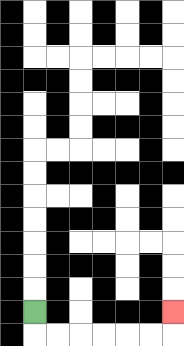{'start': '[1, 13]', 'end': '[7, 13]', 'path_directions': 'D,R,R,R,R,R,R,U', 'path_coordinates': '[[1, 13], [1, 14], [2, 14], [3, 14], [4, 14], [5, 14], [6, 14], [7, 14], [7, 13]]'}